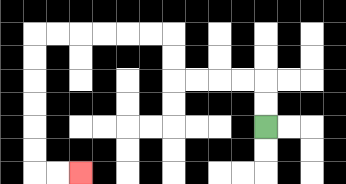{'start': '[11, 5]', 'end': '[3, 7]', 'path_directions': 'U,U,L,L,L,L,U,U,L,L,L,L,L,L,D,D,D,D,D,D,R,R', 'path_coordinates': '[[11, 5], [11, 4], [11, 3], [10, 3], [9, 3], [8, 3], [7, 3], [7, 2], [7, 1], [6, 1], [5, 1], [4, 1], [3, 1], [2, 1], [1, 1], [1, 2], [1, 3], [1, 4], [1, 5], [1, 6], [1, 7], [2, 7], [3, 7]]'}